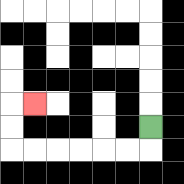{'start': '[6, 5]', 'end': '[1, 4]', 'path_directions': 'D,L,L,L,L,L,L,U,U,R', 'path_coordinates': '[[6, 5], [6, 6], [5, 6], [4, 6], [3, 6], [2, 6], [1, 6], [0, 6], [0, 5], [0, 4], [1, 4]]'}